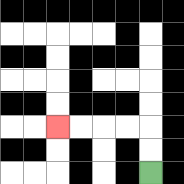{'start': '[6, 7]', 'end': '[2, 5]', 'path_directions': 'U,U,L,L,L,L', 'path_coordinates': '[[6, 7], [6, 6], [6, 5], [5, 5], [4, 5], [3, 5], [2, 5]]'}